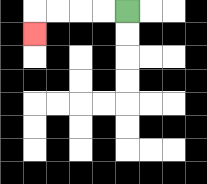{'start': '[5, 0]', 'end': '[1, 1]', 'path_directions': 'L,L,L,L,D', 'path_coordinates': '[[5, 0], [4, 0], [3, 0], [2, 0], [1, 0], [1, 1]]'}